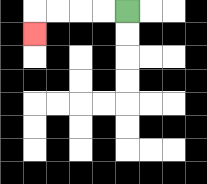{'start': '[5, 0]', 'end': '[1, 1]', 'path_directions': 'L,L,L,L,D', 'path_coordinates': '[[5, 0], [4, 0], [3, 0], [2, 0], [1, 0], [1, 1]]'}